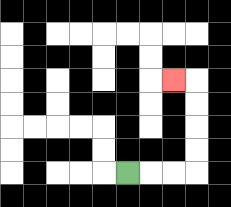{'start': '[5, 7]', 'end': '[7, 3]', 'path_directions': 'R,R,R,U,U,U,U,L', 'path_coordinates': '[[5, 7], [6, 7], [7, 7], [8, 7], [8, 6], [8, 5], [8, 4], [8, 3], [7, 3]]'}